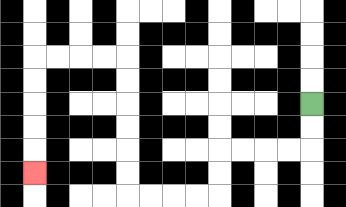{'start': '[13, 4]', 'end': '[1, 7]', 'path_directions': 'D,D,L,L,L,L,D,D,L,L,L,L,U,U,U,U,U,U,L,L,L,L,D,D,D,D,D', 'path_coordinates': '[[13, 4], [13, 5], [13, 6], [12, 6], [11, 6], [10, 6], [9, 6], [9, 7], [9, 8], [8, 8], [7, 8], [6, 8], [5, 8], [5, 7], [5, 6], [5, 5], [5, 4], [5, 3], [5, 2], [4, 2], [3, 2], [2, 2], [1, 2], [1, 3], [1, 4], [1, 5], [1, 6], [1, 7]]'}